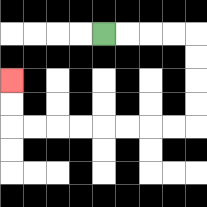{'start': '[4, 1]', 'end': '[0, 3]', 'path_directions': 'R,R,R,R,D,D,D,D,L,L,L,L,L,L,L,L,U,U', 'path_coordinates': '[[4, 1], [5, 1], [6, 1], [7, 1], [8, 1], [8, 2], [8, 3], [8, 4], [8, 5], [7, 5], [6, 5], [5, 5], [4, 5], [3, 5], [2, 5], [1, 5], [0, 5], [0, 4], [0, 3]]'}